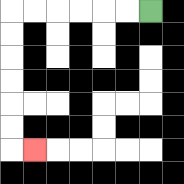{'start': '[6, 0]', 'end': '[1, 6]', 'path_directions': 'L,L,L,L,L,L,D,D,D,D,D,D,R', 'path_coordinates': '[[6, 0], [5, 0], [4, 0], [3, 0], [2, 0], [1, 0], [0, 0], [0, 1], [0, 2], [0, 3], [0, 4], [0, 5], [0, 6], [1, 6]]'}